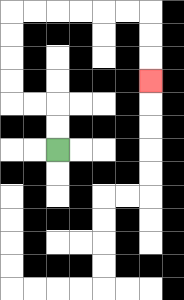{'start': '[2, 6]', 'end': '[6, 3]', 'path_directions': 'U,U,L,L,U,U,U,U,R,R,R,R,R,R,D,D,D', 'path_coordinates': '[[2, 6], [2, 5], [2, 4], [1, 4], [0, 4], [0, 3], [0, 2], [0, 1], [0, 0], [1, 0], [2, 0], [3, 0], [4, 0], [5, 0], [6, 0], [6, 1], [6, 2], [6, 3]]'}